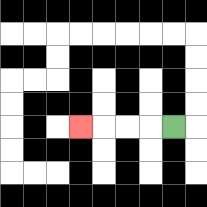{'start': '[7, 5]', 'end': '[3, 5]', 'path_directions': 'L,L,L,L', 'path_coordinates': '[[7, 5], [6, 5], [5, 5], [4, 5], [3, 5]]'}